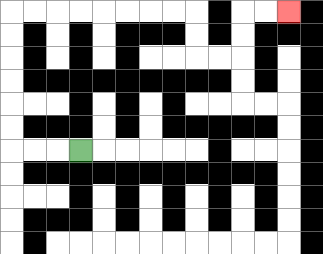{'start': '[3, 6]', 'end': '[12, 0]', 'path_directions': 'L,L,L,U,U,U,U,U,U,R,R,R,R,R,R,R,R,D,D,R,R,U,U,R,R', 'path_coordinates': '[[3, 6], [2, 6], [1, 6], [0, 6], [0, 5], [0, 4], [0, 3], [0, 2], [0, 1], [0, 0], [1, 0], [2, 0], [3, 0], [4, 0], [5, 0], [6, 0], [7, 0], [8, 0], [8, 1], [8, 2], [9, 2], [10, 2], [10, 1], [10, 0], [11, 0], [12, 0]]'}